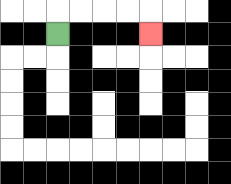{'start': '[2, 1]', 'end': '[6, 1]', 'path_directions': 'U,R,R,R,R,D', 'path_coordinates': '[[2, 1], [2, 0], [3, 0], [4, 0], [5, 0], [6, 0], [6, 1]]'}